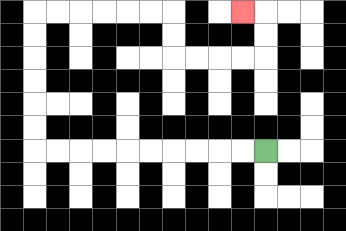{'start': '[11, 6]', 'end': '[10, 0]', 'path_directions': 'L,L,L,L,L,L,L,L,L,L,U,U,U,U,U,U,R,R,R,R,R,R,D,D,R,R,R,R,U,U,L', 'path_coordinates': '[[11, 6], [10, 6], [9, 6], [8, 6], [7, 6], [6, 6], [5, 6], [4, 6], [3, 6], [2, 6], [1, 6], [1, 5], [1, 4], [1, 3], [1, 2], [1, 1], [1, 0], [2, 0], [3, 0], [4, 0], [5, 0], [6, 0], [7, 0], [7, 1], [7, 2], [8, 2], [9, 2], [10, 2], [11, 2], [11, 1], [11, 0], [10, 0]]'}